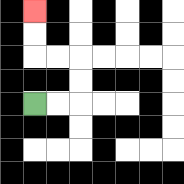{'start': '[1, 4]', 'end': '[1, 0]', 'path_directions': 'R,R,U,U,L,L,U,U', 'path_coordinates': '[[1, 4], [2, 4], [3, 4], [3, 3], [3, 2], [2, 2], [1, 2], [1, 1], [1, 0]]'}